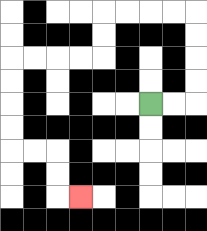{'start': '[6, 4]', 'end': '[3, 8]', 'path_directions': 'R,R,U,U,U,U,L,L,L,L,D,D,L,L,L,L,D,D,D,D,R,R,D,D,R', 'path_coordinates': '[[6, 4], [7, 4], [8, 4], [8, 3], [8, 2], [8, 1], [8, 0], [7, 0], [6, 0], [5, 0], [4, 0], [4, 1], [4, 2], [3, 2], [2, 2], [1, 2], [0, 2], [0, 3], [0, 4], [0, 5], [0, 6], [1, 6], [2, 6], [2, 7], [2, 8], [3, 8]]'}